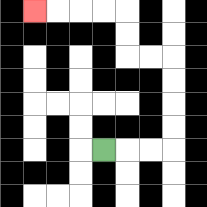{'start': '[4, 6]', 'end': '[1, 0]', 'path_directions': 'R,R,R,U,U,U,U,L,L,U,U,L,L,L,L', 'path_coordinates': '[[4, 6], [5, 6], [6, 6], [7, 6], [7, 5], [7, 4], [7, 3], [7, 2], [6, 2], [5, 2], [5, 1], [5, 0], [4, 0], [3, 0], [2, 0], [1, 0]]'}